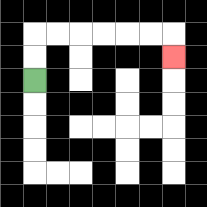{'start': '[1, 3]', 'end': '[7, 2]', 'path_directions': 'U,U,R,R,R,R,R,R,D', 'path_coordinates': '[[1, 3], [1, 2], [1, 1], [2, 1], [3, 1], [4, 1], [5, 1], [6, 1], [7, 1], [7, 2]]'}